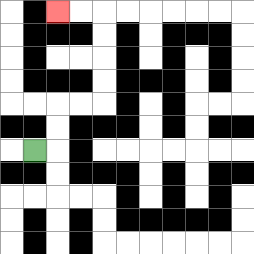{'start': '[1, 6]', 'end': '[2, 0]', 'path_directions': 'R,U,U,R,R,U,U,U,U,L,L', 'path_coordinates': '[[1, 6], [2, 6], [2, 5], [2, 4], [3, 4], [4, 4], [4, 3], [4, 2], [4, 1], [4, 0], [3, 0], [2, 0]]'}